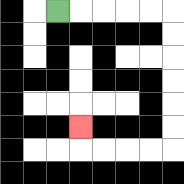{'start': '[2, 0]', 'end': '[3, 5]', 'path_directions': 'R,R,R,R,R,D,D,D,D,D,D,L,L,L,L,U', 'path_coordinates': '[[2, 0], [3, 0], [4, 0], [5, 0], [6, 0], [7, 0], [7, 1], [7, 2], [7, 3], [7, 4], [7, 5], [7, 6], [6, 6], [5, 6], [4, 6], [3, 6], [3, 5]]'}